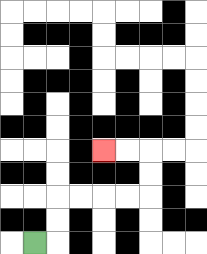{'start': '[1, 10]', 'end': '[4, 6]', 'path_directions': 'R,U,U,R,R,R,R,U,U,L,L', 'path_coordinates': '[[1, 10], [2, 10], [2, 9], [2, 8], [3, 8], [4, 8], [5, 8], [6, 8], [6, 7], [6, 6], [5, 6], [4, 6]]'}